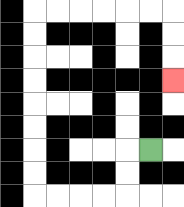{'start': '[6, 6]', 'end': '[7, 3]', 'path_directions': 'L,D,D,L,L,L,L,U,U,U,U,U,U,U,U,R,R,R,R,R,R,D,D,D', 'path_coordinates': '[[6, 6], [5, 6], [5, 7], [5, 8], [4, 8], [3, 8], [2, 8], [1, 8], [1, 7], [1, 6], [1, 5], [1, 4], [1, 3], [1, 2], [1, 1], [1, 0], [2, 0], [3, 0], [4, 0], [5, 0], [6, 0], [7, 0], [7, 1], [7, 2], [7, 3]]'}